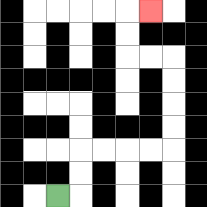{'start': '[2, 8]', 'end': '[6, 0]', 'path_directions': 'R,U,U,R,R,R,R,U,U,U,U,L,L,U,U,R', 'path_coordinates': '[[2, 8], [3, 8], [3, 7], [3, 6], [4, 6], [5, 6], [6, 6], [7, 6], [7, 5], [7, 4], [7, 3], [7, 2], [6, 2], [5, 2], [5, 1], [5, 0], [6, 0]]'}